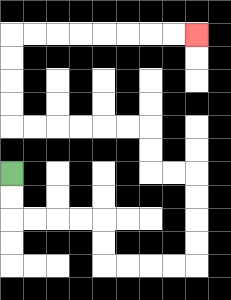{'start': '[0, 7]', 'end': '[8, 1]', 'path_directions': 'D,D,R,R,R,R,D,D,R,R,R,R,U,U,U,U,L,L,U,U,L,L,L,L,L,L,U,U,U,U,R,R,R,R,R,R,R,R', 'path_coordinates': '[[0, 7], [0, 8], [0, 9], [1, 9], [2, 9], [3, 9], [4, 9], [4, 10], [4, 11], [5, 11], [6, 11], [7, 11], [8, 11], [8, 10], [8, 9], [8, 8], [8, 7], [7, 7], [6, 7], [6, 6], [6, 5], [5, 5], [4, 5], [3, 5], [2, 5], [1, 5], [0, 5], [0, 4], [0, 3], [0, 2], [0, 1], [1, 1], [2, 1], [3, 1], [4, 1], [5, 1], [6, 1], [7, 1], [8, 1]]'}